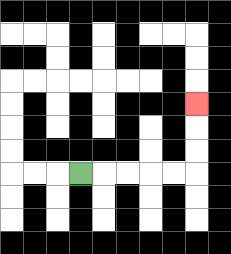{'start': '[3, 7]', 'end': '[8, 4]', 'path_directions': 'R,R,R,R,R,U,U,U', 'path_coordinates': '[[3, 7], [4, 7], [5, 7], [6, 7], [7, 7], [8, 7], [8, 6], [8, 5], [8, 4]]'}